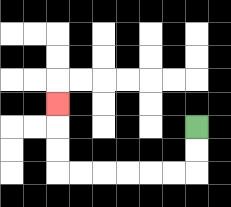{'start': '[8, 5]', 'end': '[2, 4]', 'path_directions': 'D,D,L,L,L,L,L,L,U,U,U', 'path_coordinates': '[[8, 5], [8, 6], [8, 7], [7, 7], [6, 7], [5, 7], [4, 7], [3, 7], [2, 7], [2, 6], [2, 5], [2, 4]]'}